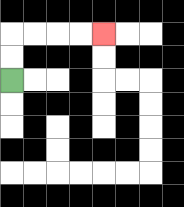{'start': '[0, 3]', 'end': '[4, 1]', 'path_directions': 'U,U,R,R,R,R', 'path_coordinates': '[[0, 3], [0, 2], [0, 1], [1, 1], [2, 1], [3, 1], [4, 1]]'}